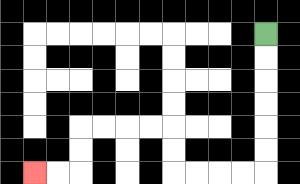{'start': '[11, 1]', 'end': '[1, 7]', 'path_directions': 'D,D,D,D,D,D,L,L,L,L,U,U,L,L,L,L,D,D,L,L', 'path_coordinates': '[[11, 1], [11, 2], [11, 3], [11, 4], [11, 5], [11, 6], [11, 7], [10, 7], [9, 7], [8, 7], [7, 7], [7, 6], [7, 5], [6, 5], [5, 5], [4, 5], [3, 5], [3, 6], [3, 7], [2, 7], [1, 7]]'}